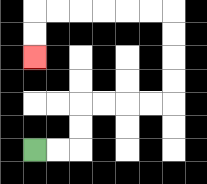{'start': '[1, 6]', 'end': '[1, 2]', 'path_directions': 'R,R,U,U,R,R,R,R,U,U,U,U,L,L,L,L,L,L,D,D', 'path_coordinates': '[[1, 6], [2, 6], [3, 6], [3, 5], [3, 4], [4, 4], [5, 4], [6, 4], [7, 4], [7, 3], [7, 2], [7, 1], [7, 0], [6, 0], [5, 0], [4, 0], [3, 0], [2, 0], [1, 0], [1, 1], [1, 2]]'}